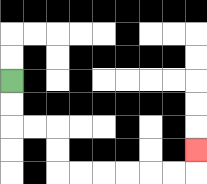{'start': '[0, 3]', 'end': '[8, 6]', 'path_directions': 'D,D,R,R,D,D,R,R,R,R,R,R,U', 'path_coordinates': '[[0, 3], [0, 4], [0, 5], [1, 5], [2, 5], [2, 6], [2, 7], [3, 7], [4, 7], [5, 7], [6, 7], [7, 7], [8, 7], [8, 6]]'}